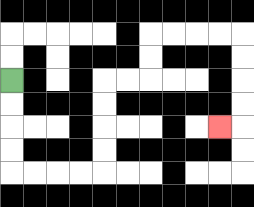{'start': '[0, 3]', 'end': '[9, 5]', 'path_directions': 'D,D,D,D,R,R,R,R,U,U,U,U,R,R,U,U,R,R,R,R,D,D,D,D,L', 'path_coordinates': '[[0, 3], [0, 4], [0, 5], [0, 6], [0, 7], [1, 7], [2, 7], [3, 7], [4, 7], [4, 6], [4, 5], [4, 4], [4, 3], [5, 3], [6, 3], [6, 2], [6, 1], [7, 1], [8, 1], [9, 1], [10, 1], [10, 2], [10, 3], [10, 4], [10, 5], [9, 5]]'}